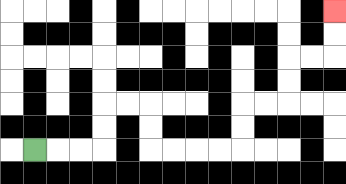{'start': '[1, 6]', 'end': '[14, 0]', 'path_directions': 'R,R,R,U,U,R,R,D,D,R,R,R,R,U,U,R,R,U,U,R,R,U,U', 'path_coordinates': '[[1, 6], [2, 6], [3, 6], [4, 6], [4, 5], [4, 4], [5, 4], [6, 4], [6, 5], [6, 6], [7, 6], [8, 6], [9, 6], [10, 6], [10, 5], [10, 4], [11, 4], [12, 4], [12, 3], [12, 2], [13, 2], [14, 2], [14, 1], [14, 0]]'}